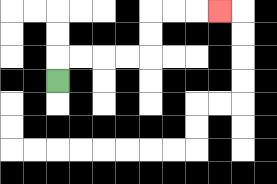{'start': '[2, 3]', 'end': '[9, 0]', 'path_directions': 'U,R,R,R,R,U,U,R,R,R', 'path_coordinates': '[[2, 3], [2, 2], [3, 2], [4, 2], [5, 2], [6, 2], [6, 1], [6, 0], [7, 0], [8, 0], [9, 0]]'}